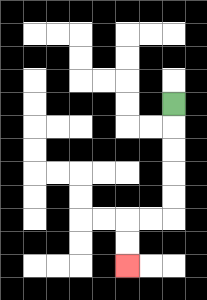{'start': '[7, 4]', 'end': '[5, 11]', 'path_directions': 'D,D,D,D,D,L,L,D,D', 'path_coordinates': '[[7, 4], [7, 5], [7, 6], [7, 7], [7, 8], [7, 9], [6, 9], [5, 9], [5, 10], [5, 11]]'}